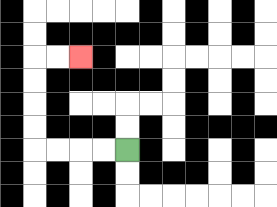{'start': '[5, 6]', 'end': '[3, 2]', 'path_directions': 'L,L,L,L,U,U,U,U,R,R', 'path_coordinates': '[[5, 6], [4, 6], [3, 6], [2, 6], [1, 6], [1, 5], [1, 4], [1, 3], [1, 2], [2, 2], [3, 2]]'}